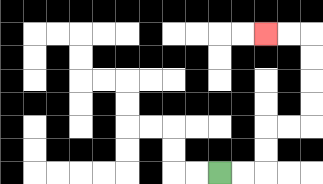{'start': '[9, 7]', 'end': '[11, 1]', 'path_directions': 'R,R,U,U,R,R,U,U,U,U,L,L', 'path_coordinates': '[[9, 7], [10, 7], [11, 7], [11, 6], [11, 5], [12, 5], [13, 5], [13, 4], [13, 3], [13, 2], [13, 1], [12, 1], [11, 1]]'}